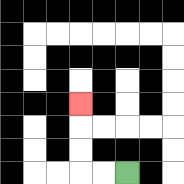{'start': '[5, 7]', 'end': '[3, 4]', 'path_directions': 'L,L,U,U,U', 'path_coordinates': '[[5, 7], [4, 7], [3, 7], [3, 6], [3, 5], [3, 4]]'}